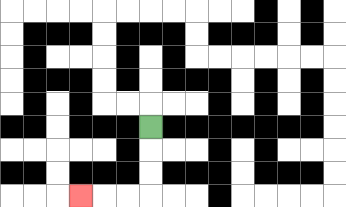{'start': '[6, 5]', 'end': '[3, 8]', 'path_directions': 'D,D,D,L,L,L', 'path_coordinates': '[[6, 5], [6, 6], [6, 7], [6, 8], [5, 8], [4, 8], [3, 8]]'}